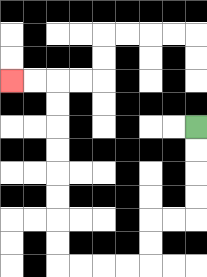{'start': '[8, 5]', 'end': '[0, 3]', 'path_directions': 'D,D,D,D,L,L,D,D,L,L,L,L,U,U,U,U,U,U,U,U,L,L', 'path_coordinates': '[[8, 5], [8, 6], [8, 7], [8, 8], [8, 9], [7, 9], [6, 9], [6, 10], [6, 11], [5, 11], [4, 11], [3, 11], [2, 11], [2, 10], [2, 9], [2, 8], [2, 7], [2, 6], [2, 5], [2, 4], [2, 3], [1, 3], [0, 3]]'}